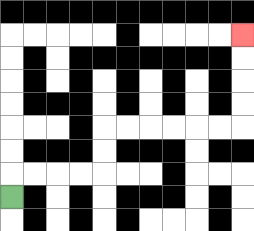{'start': '[0, 8]', 'end': '[10, 1]', 'path_directions': 'U,R,R,R,R,U,U,R,R,R,R,R,R,U,U,U,U', 'path_coordinates': '[[0, 8], [0, 7], [1, 7], [2, 7], [3, 7], [4, 7], [4, 6], [4, 5], [5, 5], [6, 5], [7, 5], [8, 5], [9, 5], [10, 5], [10, 4], [10, 3], [10, 2], [10, 1]]'}